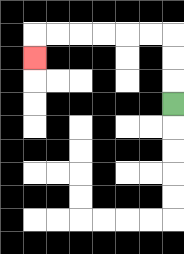{'start': '[7, 4]', 'end': '[1, 2]', 'path_directions': 'U,U,U,L,L,L,L,L,L,D', 'path_coordinates': '[[7, 4], [7, 3], [7, 2], [7, 1], [6, 1], [5, 1], [4, 1], [3, 1], [2, 1], [1, 1], [1, 2]]'}